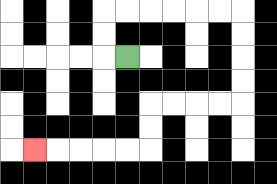{'start': '[5, 2]', 'end': '[1, 6]', 'path_directions': 'L,U,U,R,R,R,R,R,R,D,D,D,D,L,L,L,L,D,D,L,L,L,L,L', 'path_coordinates': '[[5, 2], [4, 2], [4, 1], [4, 0], [5, 0], [6, 0], [7, 0], [8, 0], [9, 0], [10, 0], [10, 1], [10, 2], [10, 3], [10, 4], [9, 4], [8, 4], [7, 4], [6, 4], [6, 5], [6, 6], [5, 6], [4, 6], [3, 6], [2, 6], [1, 6]]'}